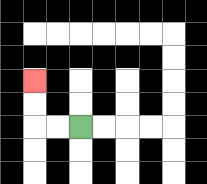{'start': '[3, 5]', 'end': '[1, 3]', 'path_directions': 'L,L,U,U', 'path_coordinates': '[[3, 5], [2, 5], [1, 5], [1, 4], [1, 3]]'}